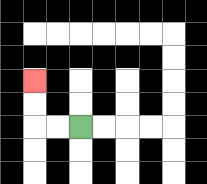{'start': '[3, 5]', 'end': '[1, 3]', 'path_directions': 'L,L,U,U', 'path_coordinates': '[[3, 5], [2, 5], [1, 5], [1, 4], [1, 3]]'}